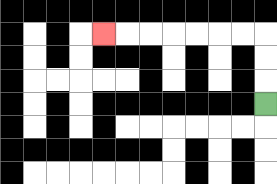{'start': '[11, 4]', 'end': '[4, 1]', 'path_directions': 'U,U,U,L,L,L,L,L,L,L', 'path_coordinates': '[[11, 4], [11, 3], [11, 2], [11, 1], [10, 1], [9, 1], [8, 1], [7, 1], [6, 1], [5, 1], [4, 1]]'}